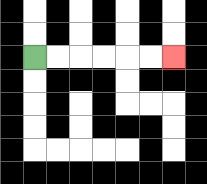{'start': '[1, 2]', 'end': '[7, 2]', 'path_directions': 'R,R,R,R,R,R', 'path_coordinates': '[[1, 2], [2, 2], [3, 2], [4, 2], [5, 2], [6, 2], [7, 2]]'}